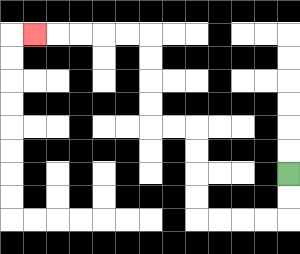{'start': '[12, 7]', 'end': '[1, 1]', 'path_directions': 'D,D,L,L,L,L,U,U,U,U,L,L,U,U,U,U,L,L,L,L,L', 'path_coordinates': '[[12, 7], [12, 8], [12, 9], [11, 9], [10, 9], [9, 9], [8, 9], [8, 8], [8, 7], [8, 6], [8, 5], [7, 5], [6, 5], [6, 4], [6, 3], [6, 2], [6, 1], [5, 1], [4, 1], [3, 1], [2, 1], [1, 1]]'}